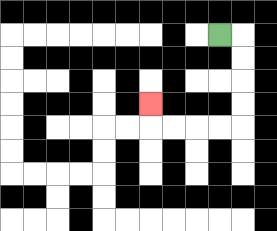{'start': '[9, 1]', 'end': '[6, 4]', 'path_directions': 'R,D,D,D,D,L,L,L,L,U', 'path_coordinates': '[[9, 1], [10, 1], [10, 2], [10, 3], [10, 4], [10, 5], [9, 5], [8, 5], [7, 5], [6, 5], [6, 4]]'}